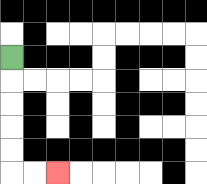{'start': '[0, 2]', 'end': '[2, 7]', 'path_directions': 'D,D,D,D,D,R,R', 'path_coordinates': '[[0, 2], [0, 3], [0, 4], [0, 5], [0, 6], [0, 7], [1, 7], [2, 7]]'}